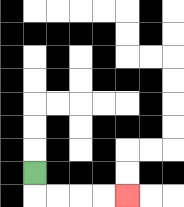{'start': '[1, 7]', 'end': '[5, 8]', 'path_directions': 'D,R,R,R,R', 'path_coordinates': '[[1, 7], [1, 8], [2, 8], [3, 8], [4, 8], [5, 8]]'}